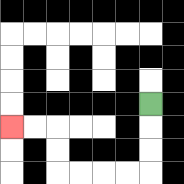{'start': '[6, 4]', 'end': '[0, 5]', 'path_directions': 'D,D,D,L,L,L,L,U,U,L,L', 'path_coordinates': '[[6, 4], [6, 5], [6, 6], [6, 7], [5, 7], [4, 7], [3, 7], [2, 7], [2, 6], [2, 5], [1, 5], [0, 5]]'}